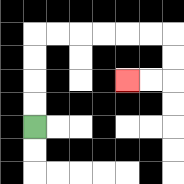{'start': '[1, 5]', 'end': '[5, 3]', 'path_directions': 'U,U,U,U,R,R,R,R,R,R,D,D,L,L', 'path_coordinates': '[[1, 5], [1, 4], [1, 3], [1, 2], [1, 1], [2, 1], [3, 1], [4, 1], [5, 1], [6, 1], [7, 1], [7, 2], [7, 3], [6, 3], [5, 3]]'}